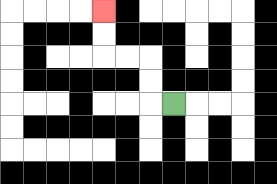{'start': '[7, 4]', 'end': '[4, 0]', 'path_directions': 'L,U,U,L,L,U,U', 'path_coordinates': '[[7, 4], [6, 4], [6, 3], [6, 2], [5, 2], [4, 2], [4, 1], [4, 0]]'}